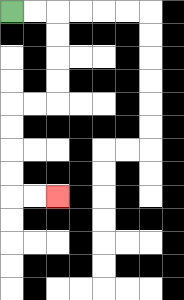{'start': '[0, 0]', 'end': '[2, 8]', 'path_directions': 'R,R,D,D,D,D,L,L,D,D,D,D,R,R', 'path_coordinates': '[[0, 0], [1, 0], [2, 0], [2, 1], [2, 2], [2, 3], [2, 4], [1, 4], [0, 4], [0, 5], [0, 6], [0, 7], [0, 8], [1, 8], [2, 8]]'}